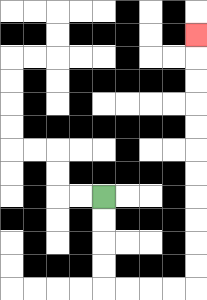{'start': '[4, 8]', 'end': '[8, 1]', 'path_directions': 'D,D,D,D,R,R,R,R,U,U,U,U,U,U,U,U,U,U,U', 'path_coordinates': '[[4, 8], [4, 9], [4, 10], [4, 11], [4, 12], [5, 12], [6, 12], [7, 12], [8, 12], [8, 11], [8, 10], [8, 9], [8, 8], [8, 7], [8, 6], [8, 5], [8, 4], [8, 3], [8, 2], [8, 1]]'}